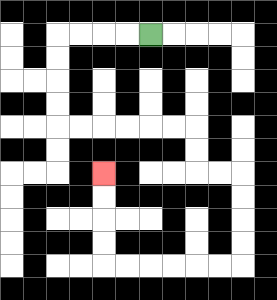{'start': '[6, 1]', 'end': '[4, 7]', 'path_directions': 'L,L,L,L,D,D,D,D,R,R,R,R,R,R,D,D,R,R,D,D,D,D,L,L,L,L,L,L,U,U,U,U', 'path_coordinates': '[[6, 1], [5, 1], [4, 1], [3, 1], [2, 1], [2, 2], [2, 3], [2, 4], [2, 5], [3, 5], [4, 5], [5, 5], [6, 5], [7, 5], [8, 5], [8, 6], [8, 7], [9, 7], [10, 7], [10, 8], [10, 9], [10, 10], [10, 11], [9, 11], [8, 11], [7, 11], [6, 11], [5, 11], [4, 11], [4, 10], [4, 9], [4, 8], [4, 7]]'}